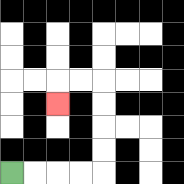{'start': '[0, 7]', 'end': '[2, 4]', 'path_directions': 'R,R,R,R,U,U,U,U,L,L,D', 'path_coordinates': '[[0, 7], [1, 7], [2, 7], [3, 7], [4, 7], [4, 6], [4, 5], [4, 4], [4, 3], [3, 3], [2, 3], [2, 4]]'}